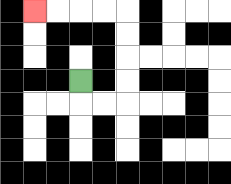{'start': '[3, 3]', 'end': '[1, 0]', 'path_directions': 'D,R,R,U,U,U,U,L,L,L,L', 'path_coordinates': '[[3, 3], [3, 4], [4, 4], [5, 4], [5, 3], [5, 2], [5, 1], [5, 0], [4, 0], [3, 0], [2, 0], [1, 0]]'}